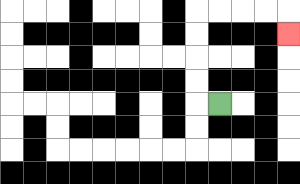{'start': '[9, 4]', 'end': '[12, 1]', 'path_directions': 'L,U,U,U,U,R,R,R,R,D', 'path_coordinates': '[[9, 4], [8, 4], [8, 3], [8, 2], [8, 1], [8, 0], [9, 0], [10, 0], [11, 0], [12, 0], [12, 1]]'}